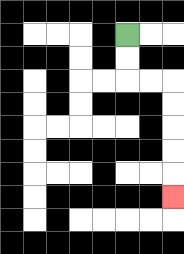{'start': '[5, 1]', 'end': '[7, 8]', 'path_directions': 'D,D,R,R,D,D,D,D,D', 'path_coordinates': '[[5, 1], [5, 2], [5, 3], [6, 3], [7, 3], [7, 4], [7, 5], [7, 6], [7, 7], [7, 8]]'}